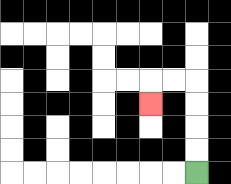{'start': '[8, 7]', 'end': '[6, 4]', 'path_directions': 'U,U,U,U,L,L,D', 'path_coordinates': '[[8, 7], [8, 6], [8, 5], [8, 4], [8, 3], [7, 3], [6, 3], [6, 4]]'}